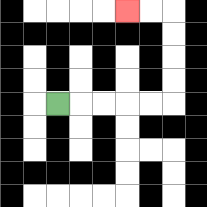{'start': '[2, 4]', 'end': '[5, 0]', 'path_directions': 'R,R,R,R,R,U,U,U,U,L,L', 'path_coordinates': '[[2, 4], [3, 4], [4, 4], [5, 4], [6, 4], [7, 4], [7, 3], [7, 2], [7, 1], [7, 0], [6, 0], [5, 0]]'}